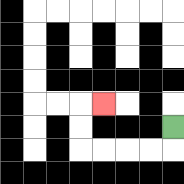{'start': '[7, 5]', 'end': '[4, 4]', 'path_directions': 'D,L,L,L,L,U,U,R', 'path_coordinates': '[[7, 5], [7, 6], [6, 6], [5, 6], [4, 6], [3, 6], [3, 5], [3, 4], [4, 4]]'}